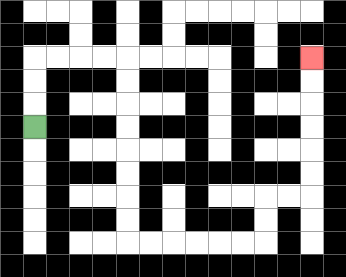{'start': '[1, 5]', 'end': '[13, 2]', 'path_directions': 'U,U,U,R,R,R,R,D,D,D,D,D,D,D,D,R,R,R,R,R,R,U,U,R,R,U,U,U,U,U,U', 'path_coordinates': '[[1, 5], [1, 4], [1, 3], [1, 2], [2, 2], [3, 2], [4, 2], [5, 2], [5, 3], [5, 4], [5, 5], [5, 6], [5, 7], [5, 8], [5, 9], [5, 10], [6, 10], [7, 10], [8, 10], [9, 10], [10, 10], [11, 10], [11, 9], [11, 8], [12, 8], [13, 8], [13, 7], [13, 6], [13, 5], [13, 4], [13, 3], [13, 2]]'}